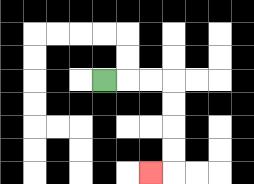{'start': '[4, 3]', 'end': '[6, 7]', 'path_directions': 'R,R,R,D,D,D,D,L', 'path_coordinates': '[[4, 3], [5, 3], [6, 3], [7, 3], [7, 4], [7, 5], [7, 6], [7, 7], [6, 7]]'}